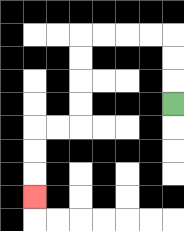{'start': '[7, 4]', 'end': '[1, 8]', 'path_directions': 'U,U,U,L,L,L,L,D,D,D,D,L,L,D,D,D', 'path_coordinates': '[[7, 4], [7, 3], [7, 2], [7, 1], [6, 1], [5, 1], [4, 1], [3, 1], [3, 2], [3, 3], [3, 4], [3, 5], [2, 5], [1, 5], [1, 6], [1, 7], [1, 8]]'}